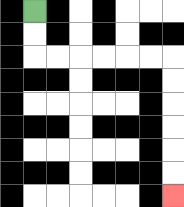{'start': '[1, 0]', 'end': '[7, 8]', 'path_directions': 'D,D,R,R,R,R,R,R,D,D,D,D,D,D', 'path_coordinates': '[[1, 0], [1, 1], [1, 2], [2, 2], [3, 2], [4, 2], [5, 2], [6, 2], [7, 2], [7, 3], [7, 4], [7, 5], [7, 6], [7, 7], [7, 8]]'}